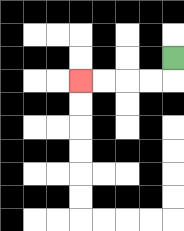{'start': '[7, 2]', 'end': '[3, 3]', 'path_directions': 'D,L,L,L,L', 'path_coordinates': '[[7, 2], [7, 3], [6, 3], [5, 3], [4, 3], [3, 3]]'}